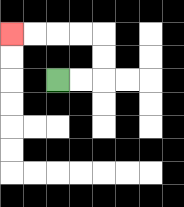{'start': '[2, 3]', 'end': '[0, 1]', 'path_directions': 'R,R,U,U,L,L,L,L', 'path_coordinates': '[[2, 3], [3, 3], [4, 3], [4, 2], [4, 1], [3, 1], [2, 1], [1, 1], [0, 1]]'}